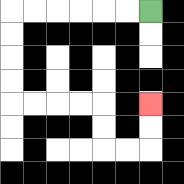{'start': '[6, 0]', 'end': '[6, 4]', 'path_directions': 'L,L,L,L,L,L,D,D,D,D,R,R,R,R,D,D,R,R,U,U', 'path_coordinates': '[[6, 0], [5, 0], [4, 0], [3, 0], [2, 0], [1, 0], [0, 0], [0, 1], [0, 2], [0, 3], [0, 4], [1, 4], [2, 4], [3, 4], [4, 4], [4, 5], [4, 6], [5, 6], [6, 6], [6, 5], [6, 4]]'}